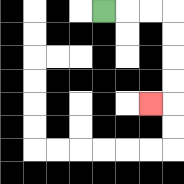{'start': '[4, 0]', 'end': '[6, 4]', 'path_directions': 'R,R,R,D,D,D,D,L', 'path_coordinates': '[[4, 0], [5, 0], [6, 0], [7, 0], [7, 1], [7, 2], [7, 3], [7, 4], [6, 4]]'}